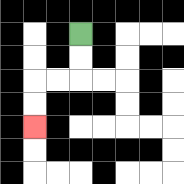{'start': '[3, 1]', 'end': '[1, 5]', 'path_directions': 'D,D,L,L,D,D', 'path_coordinates': '[[3, 1], [3, 2], [3, 3], [2, 3], [1, 3], [1, 4], [1, 5]]'}